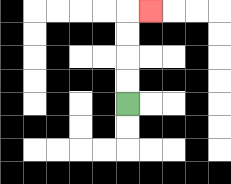{'start': '[5, 4]', 'end': '[6, 0]', 'path_directions': 'U,U,U,U,R', 'path_coordinates': '[[5, 4], [5, 3], [5, 2], [5, 1], [5, 0], [6, 0]]'}